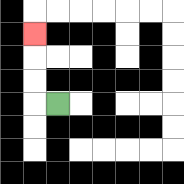{'start': '[2, 4]', 'end': '[1, 1]', 'path_directions': 'L,U,U,U', 'path_coordinates': '[[2, 4], [1, 4], [1, 3], [1, 2], [1, 1]]'}